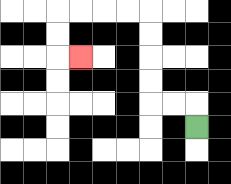{'start': '[8, 5]', 'end': '[3, 2]', 'path_directions': 'U,L,L,U,U,U,U,L,L,L,L,D,D,R', 'path_coordinates': '[[8, 5], [8, 4], [7, 4], [6, 4], [6, 3], [6, 2], [6, 1], [6, 0], [5, 0], [4, 0], [3, 0], [2, 0], [2, 1], [2, 2], [3, 2]]'}